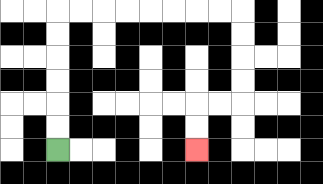{'start': '[2, 6]', 'end': '[8, 6]', 'path_directions': 'U,U,U,U,U,U,R,R,R,R,R,R,R,R,D,D,D,D,L,L,D,D', 'path_coordinates': '[[2, 6], [2, 5], [2, 4], [2, 3], [2, 2], [2, 1], [2, 0], [3, 0], [4, 0], [5, 0], [6, 0], [7, 0], [8, 0], [9, 0], [10, 0], [10, 1], [10, 2], [10, 3], [10, 4], [9, 4], [8, 4], [8, 5], [8, 6]]'}